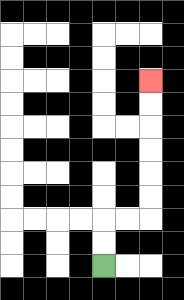{'start': '[4, 11]', 'end': '[6, 3]', 'path_directions': 'U,U,R,R,U,U,U,U,U,U', 'path_coordinates': '[[4, 11], [4, 10], [4, 9], [5, 9], [6, 9], [6, 8], [6, 7], [6, 6], [6, 5], [6, 4], [6, 3]]'}